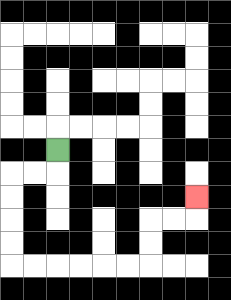{'start': '[2, 6]', 'end': '[8, 8]', 'path_directions': 'D,L,L,D,D,D,D,R,R,R,R,R,R,U,U,R,R,U', 'path_coordinates': '[[2, 6], [2, 7], [1, 7], [0, 7], [0, 8], [0, 9], [0, 10], [0, 11], [1, 11], [2, 11], [3, 11], [4, 11], [5, 11], [6, 11], [6, 10], [6, 9], [7, 9], [8, 9], [8, 8]]'}